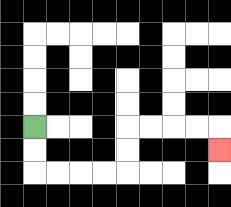{'start': '[1, 5]', 'end': '[9, 6]', 'path_directions': 'D,D,R,R,R,R,U,U,R,R,R,R,D', 'path_coordinates': '[[1, 5], [1, 6], [1, 7], [2, 7], [3, 7], [4, 7], [5, 7], [5, 6], [5, 5], [6, 5], [7, 5], [8, 5], [9, 5], [9, 6]]'}